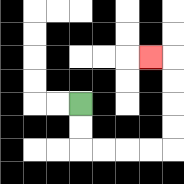{'start': '[3, 4]', 'end': '[6, 2]', 'path_directions': 'D,D,R,R,R,R,U,U,U,U,L', 'path_coordinates': '[[3, 4], [3, 5], [3, 6], [4, 6], [5, 6], [6, 6], [7, 6], [7, 5], [7, 4], [7, 3], [7, 2], [6, 2]]'}